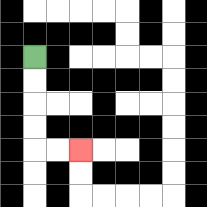{'start': '[1, 2]', 'end': '[3, 6]', 'path_directions': 'D,D,D,D,R,R', 'path_coordinates': '[[1, 2], [1, 3], [1, 4], [1, 5], [1, 6], [2, 6], [3, 6]]'}